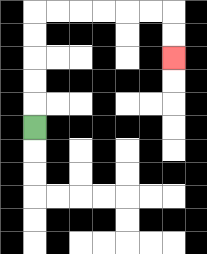{'start': '[1, 5]', 'end': '[7, 2]', 'path_directions': 'U,U,U,U,U,R,R,R,R,R,R,D,D', 'path_coordinates': '[[1, 5], [1, 4], [1, 3], [1, 2], [1, 1], [1, 0], [2, 0], [3, 0], [4, 0], [5, 0], [6, 0], [7, 0], [7, 1], [7, 2]]'}